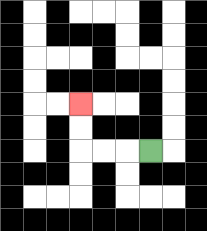{'start': '[6, 6]', 'end': '[3, 4]', 'path_directions': 'L,L,L,U,U', 'path_coordinates': '[[6, 6], [5, 6], [4, 6], [3, 6], [3, 5], [3, 4]]'}